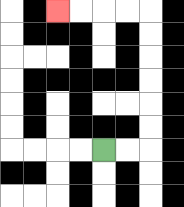{'start': '[4, 6]', 'end': '[2, 0]', 'path_directions': 'R,R,U,U,U,U,U,U,L,L,L,L', 'path_coordinates': '[[4, 6], [5, 6], [6, 6], [6, 5], [6, 4], [6, 3], [6, 2], [6, 1], [6, 0], [5, 0], [4, 0], [3, 0], [2, 0]]'}